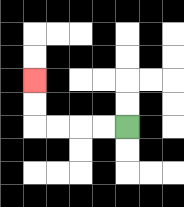{'start': '[5, 5]', 'end': '[1, 3]', 'path_directions': 'L,L,L,L,U,U', 'path_coordinates': '[[5, 5], [4, 5], [3, 5], [2, 5], [1, 5], [1, 4], [1, 3]]'}